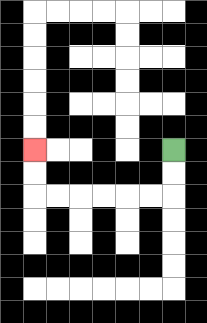{'start': '[7, 6]', 'end': '[1, 6]', 'path_directions': 'D,D,L,L,L,L,L,L,U,U', 'path_coordinates': '[[7, 6], [7, 7], [7, 8], [6, 8], [5, 8], [4, 8], [3, 8], [2, 8], [1, 8], [1, 7], [1, 6]]'}